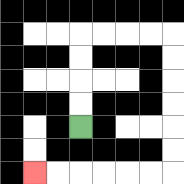{'start': '[3, 5]', 'end': '[1, 7]', 'path_directions': 'U,U,U,U,R,R,R,R,D,D,D,D,D,D,L,L,L,L,L,L', 'path_coordinates': '[[3, 5], [3, 4], [3, 3], [3, 2], [3, 1], [4, 1], [5, 1], [6, 1], [7, 1], [7, 2], [7, 3], [7, 4], [7, 5], [7, 6], [7, 7], [6, 7], [5, 7], [4, 7], [3, 7], [2, 7], [1, 7]]'}